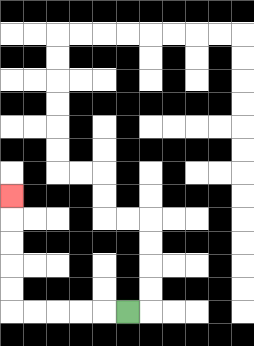{'start': '[5, 13]', 'end': '[0, 8]', 'path_directions': 'L,L,L,L,L,U,U,U,U,U', 'path_coordinates': '[[5, 13], [4, 13], [3, 13], [2, 13], [1, 13], [0, 13], [0, 12], [0, 11], [0, 10], [0, 9], [0, 8]]'}